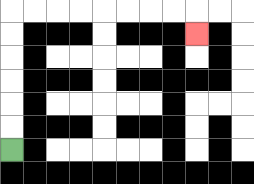{'start': '[0, 6]', 'end': '[8, 1]', 'path_directions': 'U,U,U,U,U,U,R,R,R,R,R,R,R,R,D', 'path_coordinates': '[[0, 6], [0, 5], [0, 4], [0, 3], [0, 2], [0, 1], [0, 0], [1, 0], [2, 0], [3, 0], [4, 0], [5, 0], [6, 0], [7, 0], [8, 0], [8, 1]]'}